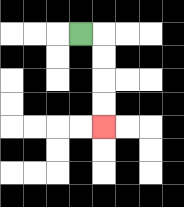{'start': '[3, 1]', 'end': '[4, 5]', 'path_directions': 'R,D,D,D,D', 'path_coordinates': '[[3, 1], [4, 1], [4, 2], [4, 3], [4, 4], [4, 5]]'}